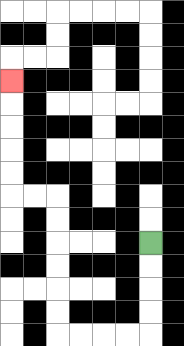{'start': '[6, 10]', 'end': '[0, 3]', 'path_directions': 'D,D,D,D,L,L,L,L,U,U,U,U,U,U,L,L,U,U,U,U,U', 'path_coordinates': '[[6, 10], [6, 11], [6, 12], [6, 13], [6, 14], [5, 14], [4, 14], [3, 14], [2, 14], [2, 13], [2, 12], [2, 11], [2, 10], [2, 9], [2, 8], [1, 8], [0, 8], [0, 7], [0, 6], [0, 5], [0, 4], [0, 3]]'}